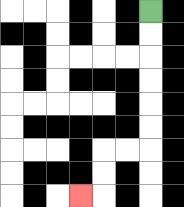{'start': '[6, 0]', 'end': '[3, 8]', 'path_directions': 'D,D,D,D,D,D,L,L,D,D,L', 'path_coordinates': '[[6, 0], [6, 1], [6, 2], [6, 3], [6, 4], [6, 5], [6, 6], [5, 6], [4, 6], [4, 7], [4, 8], [3, 8]]'}